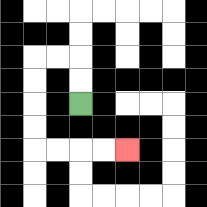{'start': '[3, 4]', 'end': '[5, 6]', 'path_directions': 'U,U,L,L,D,D,D,D,R,R,R,R', 'path_coordinates': '[[3, 4], [3, 3], [3, 2], [2, 2], [1, 2], [1, 3], [1, 4], [1, 5], [1, 6], [2, 6], [3, 6], [4, 6], [5, 6]]'}